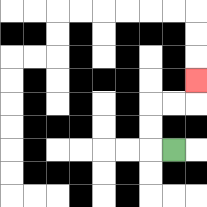{'start': '[7, 6]', 'end': '[8, 3]', 'path_directions': 'L,U,U,R,R,U', 'path_coordinates': '[[7, 6], [6, 6], [6, 5], [6, 4], [7, 4], [8, 4], [8, 3]]'}